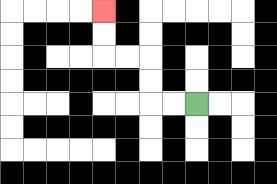{'start': '[8, 4]', 'end': '[4, 0]', 'path_directions': 'L,L,U,U,L,L,U,U', 'path_coordinates': '[[8, 4], [7, 4], [6, 4], [6, 3], [6, 2], [5, 2], [4, 2], [4, 1], [4, 0]]'}